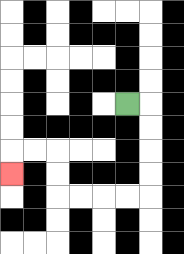{'start': '[5, 4]', 'end': '[0, 7]', 'path_directions': 'R,D,D,D,D,L,L,L,L,U,U,L,L,D', 'path_coordinates': '[[5, 4], [6, 4], [6, 5], [6, 6], [6, 7], [6, 8], [5, 8], [4, 8], [3, 8], [2, 8], [2, 7], [2, 6], [1, 6], [0, 6], [0, 7]]'}